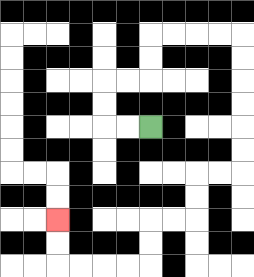{'start': '[6, 5]', 'end': '[2, 9]', 'path_directions': 'L,L,U,U,R,R,U,U,R,R,R,R,D,D,D,D,D,D,L,L,D,D,L,L,D,D,L,L,L,L,U,U', 'path_coordinates': '[[6, 5], [5, 5], [4, 5], [4, 4], [4, 3], [5, 3], [6, 3], [6, 2], [6, 1], [7, 1], [8, 1], [9, 1], [10, 1], [10, 2], [10, 3], [10, 4], [10, 5], [10, 6], [10, 7], [9, 7], [8, 7], [8, 8], [8, 9], [7, 9], [6, 9], [6, 10], [6, 11], [5, 11], [4, 11], [3, 11], [2, 11], [2, 10], [2, 9]]'}